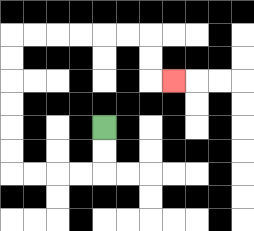{'start': '[4, 5]', 'end': '[7, 3]', 'path_directions': 'D,D,L,L,L,L,U,U,U,U,U,U,R,R,R,R,R,R,D,D,R', 'path_coordinates': '[[4, 5], [4, 6], [4, 7], [3, 7], [2, 7], [1, 7], [0, 7], [0, 6], [0, 5], [0, 4], [0, 3], [0, 2], [0, 1], [1, 1], [2, 1], [3, 1], [4, 1], [5, 1], [6, 1], [6, 2], [6, 3], [7, 3]]'}